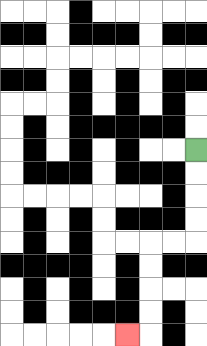{'start': '[8, 6]', 'end': '[5, 14]', 'path_directions': 'D,D,D,D,L,L,D,D,D,D,L', 'path_coordinates': '[[8, 6], [8, 7], [8, 8], [8, 9], [8, 10], [7, 10], [6, 10], [6, 11], [6, 12], [6, 13], [6, 14], [5, 14]]'}